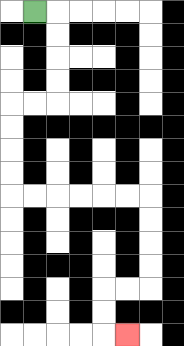{'start': '[1, 0]', 'end': '[5, 14]', 'path_directions': 'R,D,D,D,D,L,L,D,D,D,D,R,R,R,R,R,R,D,D,D,D,L,L,D,D,R', 'path_coordinates': '[[1, 0], [2, 0], [2, 1], [2, 2], [2, 3], [2, 4], [1, 4], [0, 4], [0, 5], [0, 6], [0, 7], [0, 8], [1, 8], [2, 8], [3, 8], [4, 8], [5, 8], [6, 8], [6, 9], [6, 10], [6, 11], [6, 12], [5, 12], [4, 12], [4, 13], [4, 14], [5, 14]]'}